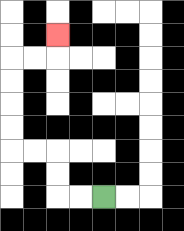{'start': '[4, 8]', 'end': '[2, 1]', 'path_directions': 'L,L,U,U,L,L,U,U,U,U,R,R,U', 'path_coordinates': '[[4, 8], [3, 8], [2, 8], [2, 7], [2, 6], [1, 6], [0, 6], [0, 5], [0, 4], [0, 3], [0, 2], [1, 2], [2, 2], [2, 1]]'}